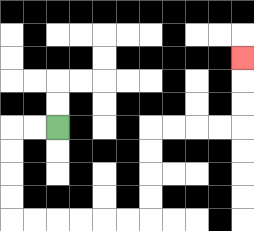{'start': '[2, 5]', 'end': '[10, 2]', 'path_directions': 'L,L,D,D,D,D,R,R,R,R,R,R,U,U,U,U,R,R,R,R,U,U,U', 'path_coordinates': '[[2, 5], [1, 5], [0, 5], [0, 6], [0, 7], [0, 8], [0, 9], [1, 9], [2, 9], [3, 9], [4, 9], [5, 9], [6, 9], [6, 8], [6, 7], [6, 6], [6, 5], [7, 5], [8, 5], [9, 5], [10, 5], [10, 4], [10, 3], [10, 2]]'}